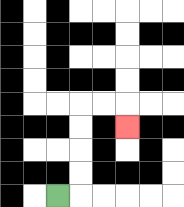{'start': '[2, 8]', 'end': '[5, 5]', 'path_directions': 'R,U,U,U,U,R,R,D', 'path_coordinates': '[[2, 8], [3, 8], [3, 7], [3, 6], [3, 5], [3, 4], [4, 4], [5, 4], [5, 5]]'}